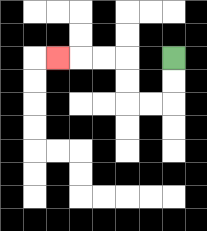{'start': '[7, 2]', 'end': '[2, 2]', 'path_directions': 'D,D,L,L,U,U,L,L,L', 'path_coordinates': '[[7, 2], [7, 3], [7, 4], [6, 4], [5, 4], [5, 3], [5, 2], [4, 2], [3, 2], [2, 2]]'}